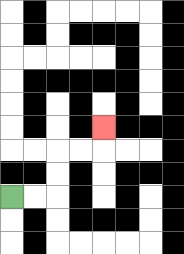{'start': '[0, 8]', 'end': '[4, 5]', 'path_directions': 'R,R,U,U,R,R,U', 'path_coordinates': '[[0, 8], [1, 8], [2, 8], [2, 7], [2, 6], [3, 6], [4, 6], [4, 5]]'}